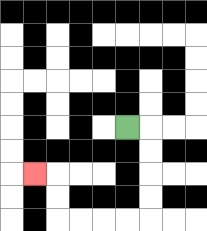{'start': '[5, 5]', 'end': '[1, 7]', 'path_directions': 'R,D,D,D,D,L,L,L,L,U,U,L', 'path_coordinates': '[[5, 5], [6, 5], [6, 6], [6, 7], [6, 8], [6, 9], [5, 9], [4, 9], [3, 9], [2, 9], [2, 8], [2, 7], [1, 7]]'}